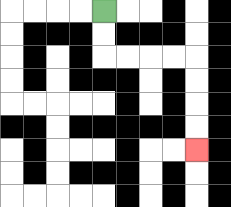{'start': '[4, 0]', 'end': '[8, 6]', 'path_directions': 'D,D,R,R,R,R,D,D,D,D', 'path_coordinates': '[[4, 0], [4, 1], [4, 2], [5, 2], [6, 2], [7, 2], [8, 2], [8, 3], [8, 4], [8, 5], [8, 6]]'}